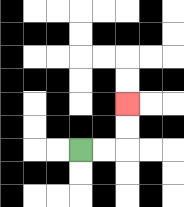{'start': '[3, 6]', 'end': '[5, 4]', 'path_directions': 'R,R,U,U', 'path_coordinates': '[[3, 6], [4, 6], [5, 6], [5, 5], [5, 4]]'}